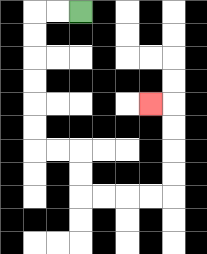{'start': '[3, 0]', 'end': '[6, 4]', 'path_directions': 'L,L,D,D,D,D,D,D,R,R,D,D,R,R,R,R,U,U,U,U,L', 'path_coordinates': '[[3, 0], [2, 0], [1, 0], [1, 1], [1, 2], [1, 3], [1, 4], [1, 5], [1, 6], [2, 6], [3, 6], [3, 7], [3, 8], [4, 8], [5, 8], [6, 8], [7, 8], [7, 7], [7, 6], [7, 5], [7, 4], [6, 4]]'}